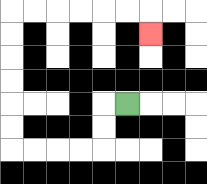{'start': '[5, 4]', 'end': '[6, 1]', 'path_directions': 'L,D,D,L,L,L,L,U,U,U,U,U,U,R,R,R,R,R,R,D', 'path_coordinates': '[[5, 4], [4, 4], [4, 5], [4, 6], [3, 6], [2, 6], [1, 6], [0, 6], [0, 5], [0, 4], [0, 3], [0, 2], [0, 1], [0, 0], [1, 0], [2, 0], [3, 0], [4, 0], [5, 0], [6, 0], [6, 1]]'}